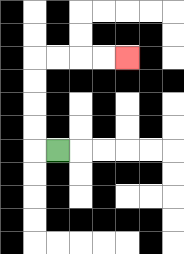{'start': '[2, 6]', 'end': '[5, 2]', 'path_directions': 'L,U,U,U,U,R,R,R,R', 'path_coordinates': '[[2, 6], [1, 6], [1, 5], [1, 4], [1, 3], [1, 2], [2, 2], [3, 2], [4, 2], [5, 2]]'}